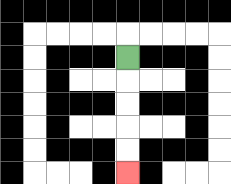{'start': '[5, 2]', 'end': '[5, 7]', 'path_directions': 'D,D,D,D,D', 'path_coordinates': '[[5, 2], [5, 3], [5, 4], [5, 5], [5, 6], [5, 7]]'}